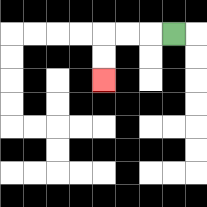{'start': '[7, 1]', 'end': '[4, 3]', 'path_directions': 'L,L,L,D,D', 'path_coordinates': '[[7, 1], [6, 1], [5, 1], [4, 1], [4, 2], [4, 3]]'}